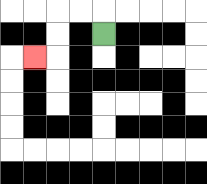{'start': '[4, 1]', 'end': '[1, 2]', 'path_directions': 'U,L,L,D,D,L', 'path_coordinates': '[[4, 1], [4, 0], [3, 0], [2, 0], [2, 1], [2, 2], [1, 2]]'}